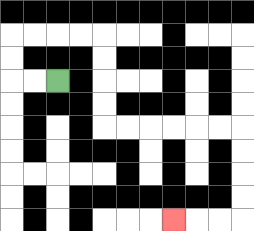{'start': '[2, 3]', 'end': '[7, 9]', 'path_directions': 'L,L,U,U,R,R,R,R,D,D,D,D,R,R,R,R,R,R,D,D,D,D,L,L,L', 'path_coordinates': '[[2, 3], [1, 3], [0, 3], [0, 2], [0, 1], [1, 1], [2, 1], [3, 1], [4, 1], [4, 2], [4, 3], [4, 4], [4, 5], [5, 5], [6, 5], [7, 5], [8, 5], [9, 5], [10, 5], [10, 6], [10, 7], [10, 8], [10, 9], [9, 9], [8, 9], [7, 9]]'}